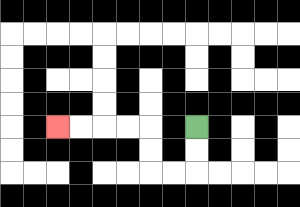{'start': '[8, 5]', 'end': '[2, 5]', 'path_directions': 'D,D,L,L,U,U,L,L,L,L', 'path_coordinates': '[[8, 5], [8, 6], [8, 7], [7, 7], [6, 7], [6, 6], [6, 5], [5, 5], [4, 5], [3, 5], [2, 5]]'}